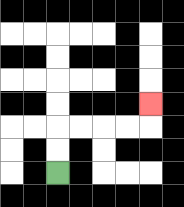{'start': '[2, 7]', 'end': '[6, 4]', 'path_directions': 'U,U,R,R,R,R,U', 'path_coordinates': '[[2, 7], [2, 6], [2, 5], [3, 5], [4, 5], [5, 5], [6, 5], [6, 4]]'}